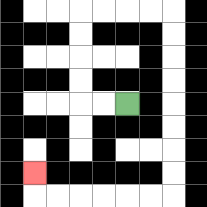{'start': '[5, 4]', 'end': '[1, 7]', 'path_directions': 'L,L,U,U,U,U,R,R,R,R,D,D,D,D,D,D,D,D,L,L,L,L,L,L,U', 'path_coordinates': '[[5, 4], [4, 4], [3, 4], [3, 3], [3, 2], [3, 1], [3, 0], [4, 0], [5, 0], [6, 0], [7, 0], [7, 1], [7, 2], [7, 3], [7, 4], [7, 5], [7, 6], [7, 7], [7, 8], [6, 8], [5, 8], [4, 8], [3, 8], [2, 8], [1, 8], [1, 7]]'}